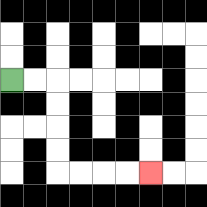{'start': '[0, 3]', 'end': '[6, 7]', 'path_directions': 'R,R,D,D,D,D,R,R,R,R', 'path_coordinates': '[[0, 3], [1, 3], [2, 3], [2, 4], [2, 5], [2, 6], [2, 7], [3, 7], [4, 7], [5, 7], [6, 7]]'}